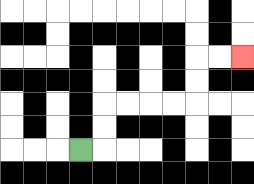{'start': '[3, 6]', 'end': '[10, 2]', 'path_directions': 'R,U,U,R,R,R,R,U,U,R,R', 'path_coordinates': '[[3, 6], [4, 6], [4, 5], [4, 4], [5, 4], [6, 4], [7, 4], [8, 4], [8, 3], [8, 2], [9, 2], [10, 2]]'}